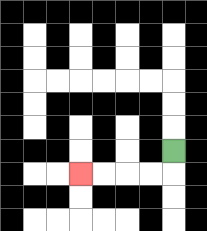{'start': '[7, 6]', 'end': '[3, 7]', 'path_directions': 'D,L,L,L,L', 'path_coordinates': '[[7, 6], [7, 7], [6, 7], [5, 7], [4, 7], [3, 7]]'}